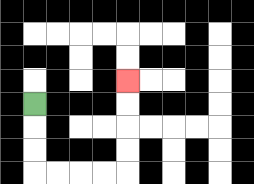{'start': '[1, 4]', 'end': '[5, 3]', 'path_directions': 'D,D,D,R,R,R,R,U,U,U,U', 'path_coordinates': '[[1, 4], [1, 5], [1, 6], [1, 7], [2, 7], [3, 7], [4, 7], [5, 7], [5, 6], [5, 5], [5, 4], [5, 3]]'}